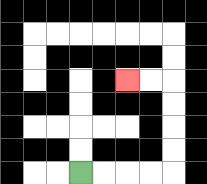{'start': '[3, 7]', 'end': '[5, 3]', 'path_directions': 'R,R,R,R,U,U,U,U,L,L', 'path_coordinates': '[[3, 7], [4, 7], [5, 7], [6, 7], [7, 7], [7, 6], [7, 5], [7, 4], [7, 3], [6, 3], [5, 3]]'}